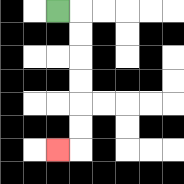{'start': '[2, 0]', 'end': '[2, 6]', 'path_directions': 'R,D,D,D,D,D,D,L', 'path_coordinates': '[[2, 0], [3, 0], [3, 1], [3, 2], [3, 3], [3, 4], [3, 5], [3, 6], [2, 6]]'}